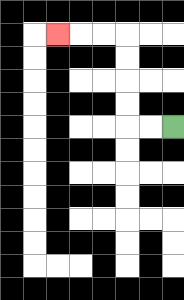{'start': '[7, 5]', 'end': '[2, 1]', 'path_directions': 'L,L,U,U,U,U,L,L,L', 'path_coordinates': '[[7, 5], [6, 5], [5, 5], [5, 4], [5, 3], [5, 2], [5, 1], [4, 1], [3, 1], [2, 1]]'}